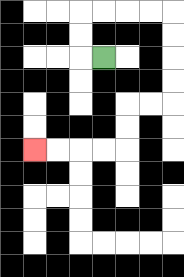{'start': '[4, 2]', 'end': '[1, 6]', 'path_directions': 'L,U,U,R,R,R,R,D,D,D,D,L,L,D,D,L,L,L,L', 'path_coordinates': '[[4, 2], [3, 2], [3, 1], [3, 0], [4, 0], [5, 0], [6, 0], [7, 0], [7, 1], [7, 2], [7, 3], [7, 4], [6, 4], [5, 4], [5, 5], [5, 6], [4, 6], [3, 6], [2, 6], [1, 6]]'}